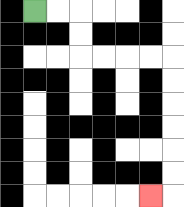{'start': '[1, 0]', 'end': '[6, 8]', 'path_directions': 'R,R,D,D,R,R,R,R,D,D,D,D,D,D,L', 'path_coordinates': '[[1, 0], [2, 0], [3, 0], [3, 1], [3, 2], [4, 2], [5, 2], [6, 2], [7, 2], [7, 3], [7, 4], [7, 5], [7, 6], [7, 7], [7, 8], [6, 8]]'}